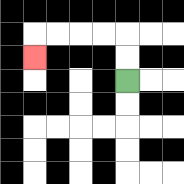{'start': '[5, 3]', 'end': '[1, 2]', 'path_directions': 'U,U,L,L,L,L,D', 'path_coordinates': '[[5, 3], [5, 2], [5, 1], [4, 1], [3, 1], [2, 1], [1, 1], [1, 2]]'}